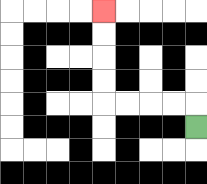{'start': '[8, 5]', 'end': '[4, 0]', 'path_directions': 'U,L,L,L,L,U,U,U,U', 'path_coordinates': '[[8, 5], [8, 4], [7, 4], [6, 4], [5, 4], [4, 4], [4, 3], [4, 2], [4, 1], [4, 0]]'}